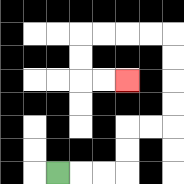{'start': '[2, 7]', 'end': '[5, 3]', 'path_directions': 'R,R,R,U,U,R,R,U,U,U,U,L,L,L,L,D,D,R,R', 'path_coordinates': '[[2, 7], [3, 7], [4, 7], [5, 7], [5, 6], [5, 5], [6, 5], [7, 5], [7, 4], [7, 3], [7, 2], [7, 1], [6, 1], [5, 1], [4, 1], [3, 1], [3, 2], [3, 3], [4, 3], [5, 3]]'}